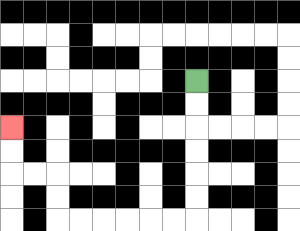{'start': '[8, 3]', 'end': '[0, 5]', 'path_directions': 'D,D,D,D,D,D,L,L,L,L,L,L,U,U,L,L,U,U', 'path_coordinates': '[[8, 3], [8, 4], [8, 5], [8, 6], [8, 7], [8, 8], [8, 9], [7, 9], [6, 9], [5, 9], [4, 9], [3, 9], [2, 9], [2, 8], [2, 7], [1, 7], [0, 7], [0, 6], [0, 5]]'}